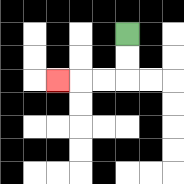{'start': '[5, 1]', 'end': '[2, 3]', 'path_directions': 'D,D,L,L,L', 'path_coordinates': '[[5, 1], [5, 2], [5, 3], [4, 3], [3, 3], [2, 3]]'}